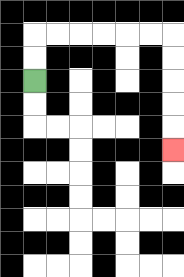{'start': '[1, 3]', 'end': '[7, 6]', 'path_directions': 'U,U,R,R,R,R,R,R,D,D,D,D,D', 'path_coordinates': '[[1, 3], [1, 2], [1, 1], [2, 1], [3, 1], [4, 1], [5, 1], [6, 1], [7, 1], [7, 2], [7, 3], [7, 4], [7, 5], [7, 6]]'}